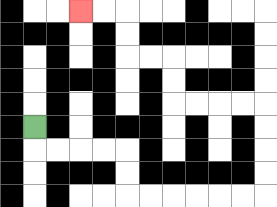{'start': '[1, 5]', 'end': '[3, 0]', 'path_directions': 'D,R,R,R,R,D,D,R,R,R,R,R,R,U,U,U,U,L,L,L,L,U,U,L,L,U,U,L,L', 'path_coordinates': '[[1, 5], [1, 6], [2, 6], [3, 6], [4, 6], [5, 6], [5, 7], [5, 8], [6, 8], [7, 8], [8, 8], [9, 8], [10, 8], [11, 8], [11, 7], [11, 6], [11, 5], [11, 4], [10, 4], [9, 4], [8, 4], [7, 4], [7, 3], [7, 2], [6, 2], [5, 2], [5, 1], [5, 0], [4, 0], [3, 0]]'}